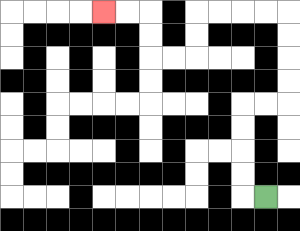{'start': '[11, 8]', 'end': '[4, 0]', 'path_directions': 'L,U,U,U,U,R,R,U,U,U,U,L,L,L,L,D,D,L,L,U,U,L,L', 'path_coordinates': '[[11, 8], [10, 8], [10, 7], [10, 6], [10, 5], [10, 4], [11, 4], [12, 4], [12, 3], [12, 2], [12, 1], [12, 0], [11, 0], [10, 0], [9, 0], [8, 0], [8, 1], [8, 2], [7, 2], [6, 2], [6, 1], [6, 0], [5, 0], [4, 0]]'}